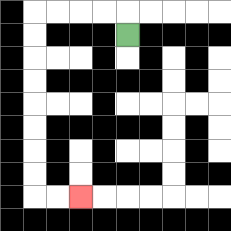{'start': '[5, 1]', 'end': '[3, 8]', 'path_directions': 'U,L,L,L,L,D,D,D,D,D,D,D,D,R,R', 'path_coordinates': '[[5, 1], [5, 0], [4, 0], [3, 0], [2, 0], [1, 0], [1, 1], [1, 2], [1, 3], [1, 4], [1, 5], [1, 6], [1, 7], [1, 8], [2, 8], [3, 8]]'}